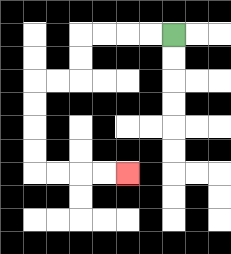{'start': '[7, 1]', 'end': '[5, 7]', 'path_directions': 'L,L,L,L,D,D,L,L,D,D,D,D,R,R,R,R', 'path_coordinates': '[[7, 1], [6, 1], [5, 1], [4, 1], [3, 1], [3, 2], [3, 3], [2, 3], [1, 3], [1, 4], [1, 5], [1, 6], [1, 7], [2, 7], [3, 7], [4, 7], [5, 7]]'}